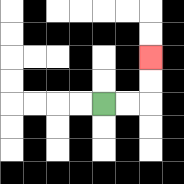{'start': '[4, 4]', 'end': '[6, 2]', 'path_directions': 'R,R,U,U', 'path_coordinates': '[[4, 4], [5, 4], [6, 4], [6, 3], [6, 2]]'}